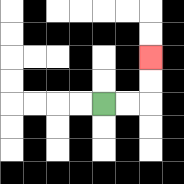{'start': '[4, 4]', 'end': '[6, 2]', 'path_directions': 'R,R,U,U', 'path_coordinates': '[[4, 4], [5, 4], [6, 4], [6, 3], [6, 2]]'}